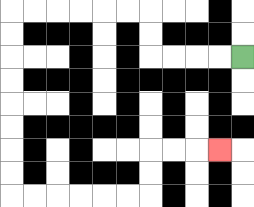{'start': '[10, 2]', 'end': '[9, 6]', 'path_directions': 'L,L,L,L,U,U,L,L,L,L,L,L,D,D,D,D,D,D,D,D,R,R,R,R,R,R,U,U,R,R,R', 'path_coordinates': '[[10, 2], [9, 2], [8, 2], [7, 2], [6, 2], [6, 1], [6, 0], [5, 0], [4, 0], [3, 0], [2, 0], [1, 0], [0, 0], [0, 1], [0, 2], [0, 3], [0, 4], [0, 5], [0, 6], [0, 7], [0, 8], [1, 8], [2, 8], [3, 8], [4, 8], [5, 8], [6, 8], [6, 7], [6, 6], [7, 6], [8, 6], [9, 6]]'}